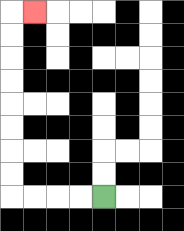{'start': '[4, 8]', 'end': '[1, 0]', 'path_directions': 'L,L,L,L,U,U,U,U,U,U,U,U,R', 'path_coordinates': '[[4, 8], [3, 8], [2, 8], [1, 8], [0, 8], [0, 7], [0, 6], [0, 5], [0, 4], [0, 3], [0, 2], [0, 1], [0, 0], [1, 0]]'}